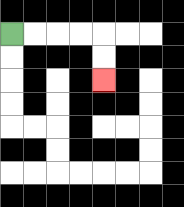{'start': '[0, 1]', 'end': '[4, 3]', 'path_directions': 'R,R,R,R,D,D', 'path_coordinates': '[[0, 1], [1, 1], [2, 1], [3, 1], [4, 1], [4, 2], [4, 3]]'}